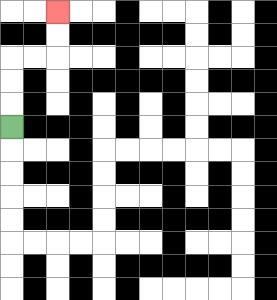{'start': '[0, 5]', 'end': '[2, 0]', 'path_directions': 'U,U,U,R,R,U,U', 'path_coordinates': '[[0, 5], [0, 4], [0, 3], [0, 2], [1, 2], [2, 2], [2, 1], [2, 0]]'}